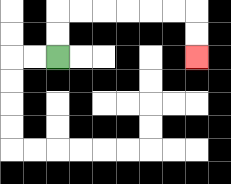{'start': '[2, 2]', 'end': '[8, 2]', 'path_directions': 'U,U,R,R,R,R,R,R,D,D', 'path_coordinates': '[[2, 2], [2, 1], [2, 0], [3, 0], [4, 0], [5, 0], [6, 0], [7, 0], [8, 0], [8, 1], [8, 2]]'}